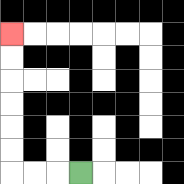{'start': '[3, 7]', 'end': '[0, 1]', 'path_directions': 'L,L,L,U,U,U,U,U,U', 'path_coordinates': '[[3, 7], [2, 7], [1, 7], [0, 7], [0, 6], [0, 5], [0, 4], [0, 3], [0, 2], [0, 1]]'}